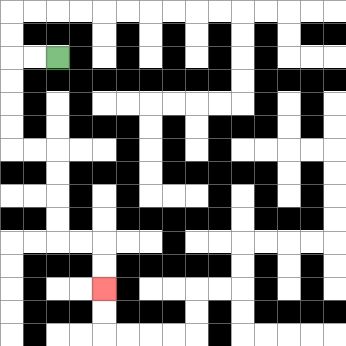{'start': '[2, 2]', 'end': '[4, 12]', 'path_directions': 'L,L,D,D,D,D,R,R,D,D,D,D,R,R,D,D', 'path_coordinates': '[[2, 2], [1, 2], [0, 2], [0, 3], [0, 4], [0, 5], [0, 6], [1, 6], [2, 6], [2, 7], [2, 8], [2, 9], [2, 10], [3, 10], [4, 10], [4, 11], [4, 12]]'}